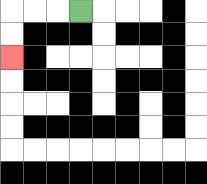{'start': '[3, 0]', 'end': '[0, 2]', 'path_directions': 'L,L,L,D,D', 'path_coordinates': '[[3, 0], [2, 0], [1, 0], [0, 0], [0, 1], [0, 2]]'}